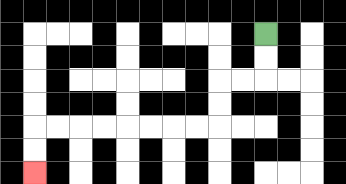{'start': '[11, 1]', 'end': '[1, 7]', 'path_directions': 'D,D,L,L,D,D,L,L,L,L,L,L,L,L,D,D', 'path_coordinates': '[[11, 1], [11, 2], [11, 3], [10, 3], [9, 3], [9, 4], [9, 5], [8, 5], [7, 5], [6, 5], [5, 5], [4, 5], [3, 5], [2, 5], [1, 5], [1, 6], [1, 7]]'}